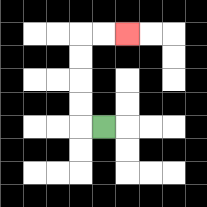{'start': '[4, 5]', 'end': '[5, 1]', 'path_directions': 'L,U,U,U,U,R,R', 'path_coordinates': '[[4, 5], [3, 5], [3, 4], [3, 3], [3, 2], [3, 1], [4, 1], [5, 1]]'}